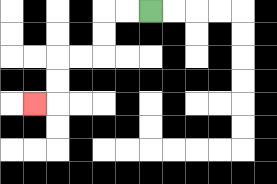{'start': '[6, 0]', 'end': '[1, 4]', 'path_directions': 'L,L,D,D,L,L,D,D,L', 'path_coordinates': '[[6, 0], [5, 0], [4, 0], [4, 1], [4, 2], [3, 2], [2, 2], [2, 3], [2, 4], [1, 4]]'}